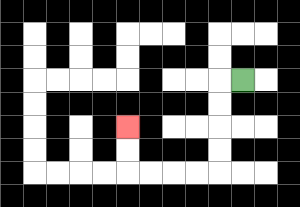{'start': '[10, 3]', 'end': '[5, 5]', 'path_directions': 'L,D,D,D,D,L,L,L,L,U,U', 'path_coordinates': '[[10, 3], [9, 3], [9, 4], [9, 5], [9, 6], [9, 7], [8, 7], [7, 7], [6, 7], [5, 7], [5, 6], [5, 5]]'}